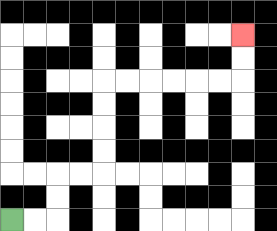{'start': '[0, 9]', 'end': '[10, 1]', 'path_directions': 'R,R,U,U,R,R,U,U,U,U,R,R,R,R,R,R,U,U', 'path_coordinates': '[[0, 9], [1, 9], [2, 9], [2, 8], [2, 7], [3, 7], [4, 7], [4, 6], [4, 5], [4, 4], [4, 3], [5, 3], [6, 3], [7, 3], [8, 3], [9, 3], [10, 3], [10, 2], [10, 1]]'}